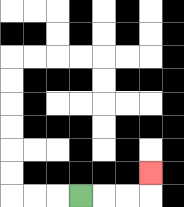{'start': '[3, 8]', 'end': '[6, 7]', 'path_directions': 'R,R,R,U', 'path_coordinates': '[[3, 8], [4, 8], [5, 8], [6, 8], [6, 7]]'}